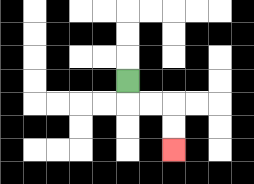{'start': '[5, 3]', 'end': '[7, 6]', 'path_directions': 'D,R,R,D,D', 'path_coordinates': '[[5, 3], [5, 4], [6, 4], [7, 4], [7, 5], [7, 6]]'}